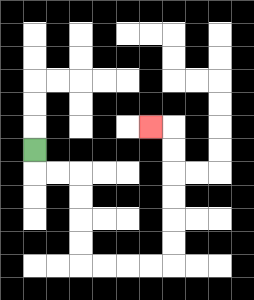{'start': '[1, 6]', 'end': '[6, 5]', 'path_directions': 'D,R,R,D,D,D,D,R,R,R,R,U,U,U,U,U,U,L', 'path_coordinates': '[[1, 6], [1, 7], [2, 7], [3, 7], [3, 8], [3, 9], [3, 10], [3, 11], [4, 11], [5, 11], [6, 11], [7, 11], [7, 10], [7, 9], [7, 8], [7, 7], [7, 6], [7, 5], [6, 5]]'}